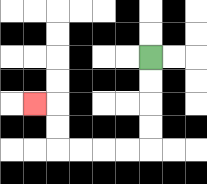{'start': '[6, 2]', 'end': '[1, 4]', 'path_directions': 'D,D,D,D,L,L,L,L,U,U,L', 'path_coordinates': '[[6, 2], [6, 3], [6, 4], [6, 5], [6, 6], [5, 6], [4, 6], [3, 6], [2, 6], [2, 5], [2, 4], [1, 4]]'}